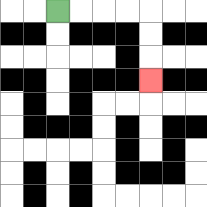{'start': '[2, 0]', 'end': '[6, 3]', 'path_directions': 'R,R,R,R,D,D,D', 'path_coordinates': '[[2, 0], [3, 0], [4, 0], [5, 0], [6, 0], [6, 1], [6, 2], [6, 3]]'}